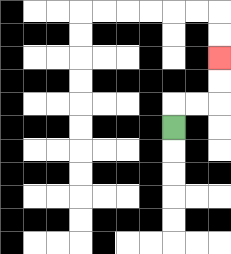{'start': '[7, 5]', 'end': '[9, 2]', 'path_directions': 'U,R,R,U,U', 'path_coordinates': '[[7, 5], [7, 4], [8, 4], [9, 4], [9, 3], [9, 2]]'}